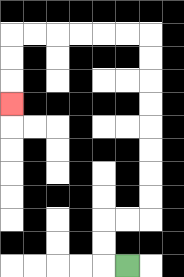{'start': '[5, 11]', 'end': '[0, 4]', 'path_directions': 'L,U,U,R,R,U,U,U,U,U,U,U,U,L,L,L,L,L,L,D,D,D', 'path_coordinates': '[[5, 11], [4, 11], [4, 10], [4, 9], [5, 9], [6, 9], [6, 8], [6, 7], [6, 6], [6, 5], [6, 4], [6, 3], [6, 2], [6, 1], [5, 1], [4, 1], [3, 1], [2, 1], [1, 1], [0, 1], [0, 2], [0, 3], [0, 4]]'}